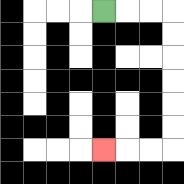{'start': '[4, 0]', 'end': '[4, 6]', 'path_directions': 'R,R,R,D,D,D,D,D,D,L,L,L', 'path_coordinates': '[[4, 0], [5, 0], [6, 0], [7, 0], [7, 1], [7, 2], [7, 3], [7, 4], [7, 5], [7, 6], [6, 6], [5, 6], [4, 6]]'}